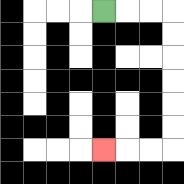{'start': '[4, 0]', 'end': '[4, 6]', 'path_directions': 'R,R,R,D,D,D,D,D,D,L,L,L', 'path_coordinates': '[[4, 0], [5, 0], [6, 0], [7, 0], [7, 1], [7, 2], [7, 3], [7, 4], [7, 5], [7, 6], [6, 6], [5, 6], [4, 6]]'}